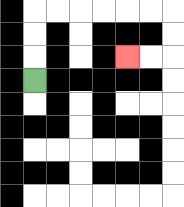{'start': '[1, 3]', 'end': '[5, 2]', 'path_directions': 'U,U,U,R,R,R,R,R,R,D,D,L,L', 'path_coordinates': '[[1, 3], [1, 2], [1, 1], [1, 0], [2, 0], [3, 0], [4, 0], [5, 0], [6, 0], [7, 0], [7, 1], [7, 2], [6, 2], [5, 2]]'}